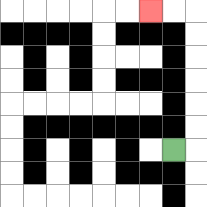{'start': '[7, 6]', 'end': '[6, 0]', 'path_directions': 'R,U,U,U,U,U,U,L,L', 'path_coordinates': '[[7, 6], [8, 6], [8, 5], [8, 4], [8, 3], [8, 2], [8, 1], [8, 0], [7, 0], [6, 0]]'}